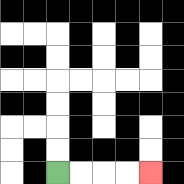{'start': '[2, 7]', 'end': '[6, 7]', 'path_directions': 'R,R,R,R', 'path_coordinates': '[[2, 7], [3, 7], [4, 7], [5, 7], [6, 7]]'}